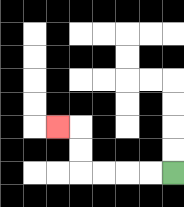{'start': '[7, 7]', 'end': '[2, 5]', 'path_directions': 'L,L,L,L,U,U,L', 'path_coordinates': '[[7, 7], [6, 7], [5, 7], [4, 7], [3, 7], [3, 6], [3, 5], [2, 5]]'}